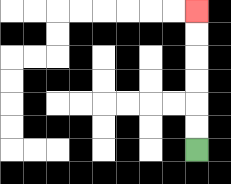{'start': '[8, 6]', 'end': '[8, 0]', 'path_directions': 'U,U,U,U,U,U', 'path_coordinates': '[[8, 6], [8, 5], [8, 4], [8, 3], [8, 2], [8, 1], [8, 0]]'}